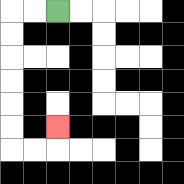{'start': '[2, 0]', 'end': '[2, 5]', 'path_directions': 'L,L,D,D,D,D,D,D,R,R,U', 'path_coordinates': '[[2, 0], [1, 0], [0, 0], [0, 1], [0, 2], [0, 3], [0, 4], [0, 5], [0, 6], [1, 6], [2, 6], [2, 5]]'}